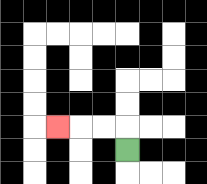{'start': '[5, 6]', 'end': '[2, 5]', 'path_directions': 'U,L,L,L', 'path_coordinates': '[[5, 6], [5, 5], [4, 5], [3, 5], [2, 5]]'}